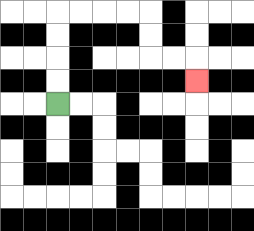{'start': '[2, 4]', 'end': '[8, 3]', 'path_directions': 'U,U,U,U,R,R,R,R,D,D,R,R,D', 'path_coordinates': '[[2, 4], [2, 3], [2, 2], [2, 1], [2, 0], [3, 0], [4, 0], [5, 0], [6, 0], [6, 1], [6, 2], [7, 2], [8, 2], [8, 3]]'}